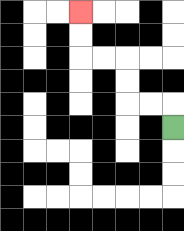{'start': '[7, 5]', 'end': '[3, 0]', 'path_directions': 'U,L,L,U,U,L,L,U,U', 'path_coordinates': '[[7, 5], [7, 4], [6, 4], [5, 4], [5, 3], [5, 2], [4, 2], [3, 2], [3, 1], [3, 0]]'}